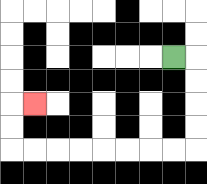{'start': '[7, 2]', 'end': '[1, 4]', 'path_directions': 'R,D,D,D,D,L,L,L,L,L,L,L,L,U,U,R', 'path_coordinates': '[[7, 2], [8, 2], [8, 3], [8, 4], [8, 5], [8, 6], [7, 6], [6, 6], [5, 6], [4, 6], [3, 6], [2, 6], [1, 6], [0, 6], [0, 5], [0, 4], [1, 4]]'}